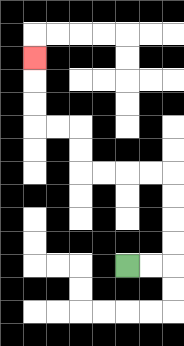{'start': '[5, 11]', 'end': '[1, 2]', 'path_directions': 'R,R,U,U,U,U,L,L,L,L,U,U,L,L,U,U,U', 'path_coordinates': '[[5, 11], [6, 11], [7, 11], [7, 10], [7, 9], [7, 8], [7, 7], [6, 7], [5, 7], [4, 7], [3, 7], [3, 6], [3, 5], [2, 5], [1, 5], [1, 4], [1, 3], [1, 2]]'}